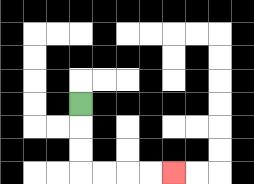{'start': '[3, 4]', 'end': '[7, 7]', 'path_directions': 'D,D,D,R,R,R,R', 'path_coordinates': '[[3, 4], [3, 5], [3, 6], [3, 7], [4, 7], [5, 7], [6, 7], [7, 7]]'}